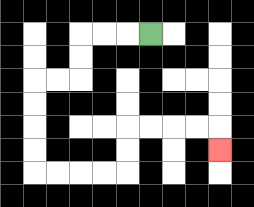{'start': '[6, 1]', 'end': '[9, 6]', 'path_directions': 'L,L,L,D,D,L,L,D,D,D,D,R,R,R,R,U,U,R,R,R,R,D', 'path_coordinates': '[[6, 1], [5, 1], [4, 1], [3, 1], [3, 2], [3, 3], [2, 3], [1, 3], [1, 4], [1, 5], [1, 6], [1, 7], [2, 7], [3, 7], [4, 7], [5, 7], [5, 6], [5, 5], [6, 5], [7, 5], [8, 5], [9, 5], [9, 6]]'}